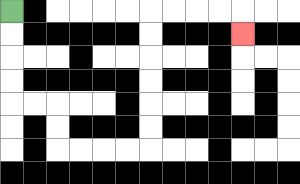{'start': '[0, 0]', 'end': '[10, 1]', 'path_directions': 'D,D,D,D,R,R,D,D,R,R,R,R,U,U,U,U,U,U,R,R,R,R,D', 'path_coordinates': '[[0, 0], [0, 1], [0, 2], [0, 3], [0, 4], [1, 4], [2, 4], [2, 5], [2, 6], [3, 6], [4, 6], [5, 6], [6, 6], [6, 5], [6, 4], [6, 3], [6, 2], [6, 1], [6, 0], [7, 0], [8, 0], [9, 0], [10, 0], [10, 1]]'}